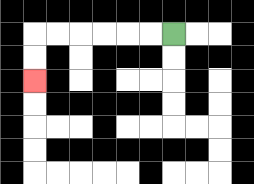{'start': '[7, 1]', 'end': '[1, 3]', 'path_directions': 'L,L,L,L,L,L,D,D', 'path_coordinates': '[[7, 1], [6, 1], [5, 1], [4, 1], [3, 1], [2, 1], [1, 1], [1, 2], [1, 3]]'}